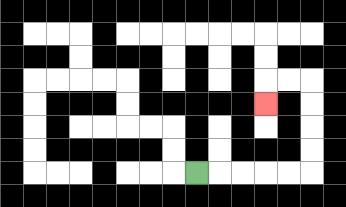{'start': '[8, 7]', 'end': '[11, 4]', 'path_directions': 'R,R,R,R,R,U,U,U,U,L,L,D', 'path_coordinates': '[[8, 7], [9, 7], [10, 7], [11, 7], [12, 7], [13, 7], [13, 6], [13, 5], [13, 4], [13, 3], [12, 3], [11, 3], [11, 4]]'}